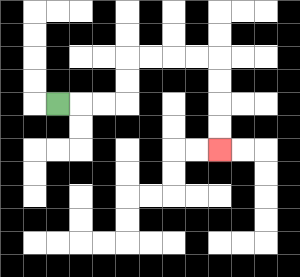{'start': '[2, 4]', 'end': '[9, 6]', 'path_directions': 'R,R,R,U,U,R,R,R,R,D,D,D,D', 'path_coordinates': '[[2, 4], [3, 4], [4, 4], [5, 4], [5, 3], [5, 2], [6, 2], [7, 2], [8, 2], [9, 2], [9, 3], [9, 4], [9, 5], [9, 6]]'}